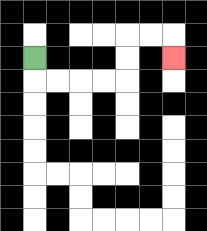{'start': '[1, 2]', 'end': '[7, 2]', 'path_directions': 'D,R,R,R,R,U,U,R,R,D', 'path_coordinates': '[[1, 2], [1, 3], [2, 3], [3, 3], [4, 3], [5, 3], [5, 2], [5, 1], [6, 1], [7, 1], [7, 2]]'}